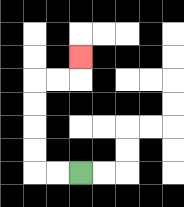{'start': '[3, 7]', 'end': '[3, 2]', 'path_directions': 'L,L,U,U,U,U,R,R,U', 'path_coordinates': '[[3, 7], [2, 7], [1, 7], [1, 6], [1, 5], [1, 4], [1, 3], [2, 3], [3, 3], [3, 2]]'}